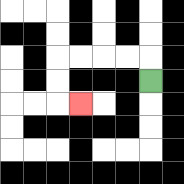{'start': '[6, 3]', 'end': '[3, 4]', 'path_directions': 'U,L,L,L,L,D,D,R', 'path_coordinates': '[[6, 3], [6, 2], [5, 2], [4, 2], [3, 2], [2, 2], [2, 3], [2, 4], [3, 4]]'}